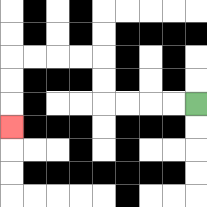{'start': '[8, 4]', 'end': '[0, 5]', 'path_directions': 'L,L,L,L,U,U,L,L,L,L,D,D,D', 'path_coordinates': '[[8, 4], [7, 4], [6, 4], [5, 4], [4, 4], [4, 3], [4, 2], [3, 2], [2, 2], [1, 2], [0, 2], [0, 3], [0, 4], [0, 5]]'}